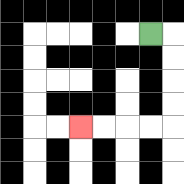{'start': '[6, 1]', 'end': '[3, 5]', 'path_directions': 'R,D,D,D,D,L,L,L,L', 'path_coordinates': '[[6, 1], [7, 1], [7, 2], [7, 3], [7, 4], [7, 5], [6, 5], [5, 5], [4, 5], [3, 5]]'}